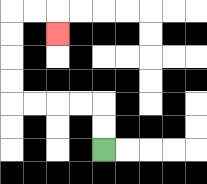{'start': '[4, 6]', 'end': '[2, 1]', 'path_directions': 'U,U,L,L,L,L,U,U,U,U,R,R,D', 'path_coordinates': '[[4, 6], [4, 5], [4, 4], [3, 4], [2, 4], [1, 4], [0, 4], [0, 3], [0, 2], [0, 1], [0, 0], [1, 0], [2, 0], [2, 1]]'}